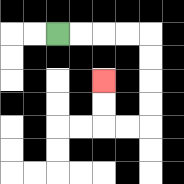{'start': '[2, 1]', 'end': '[4, 3]', 'path_directions': 'R,R,R,R,D,D,D,D,L,L,U,U', 'path_coordinates': '[[2, 1], [3, 1], [4, 1], [5, 1], [6, 1], [6, 2], [6, 3], [6, 4], [6, 5], [5, 5], [4, 5], [4, 4], [4, 3]]'}